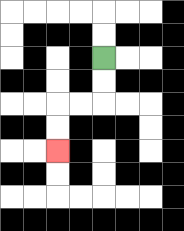{'start': '[4, 2]', 'end': '[2, 6]', 'path_directions': 'D,D,L,L,D,D', 'path_coordinates': '[[4, 2], [4, 3], [4, 4], [3, 4], [2, 4], [2, 5], [2, 6]]'}